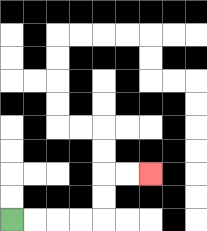{'start': '[0, 9]', 'end': '[6, 7]', 'path_directions': 'R,R,R,R,U,U,R,R', 'path_coordinates': '[[0, 9], [1, 9], [2, 9], [3, 9], [4, 9], [4, 8], [4, 7], [5, 7], [6, 7]]'}